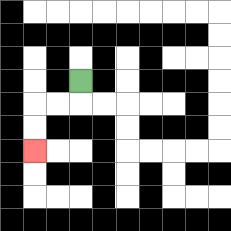{'start': '[3, 3]', 'end': '[1, 6]', 'path_directions': 'D,L,L,D,D', 'path_coordinates': '[[3, 3], [3, 4], [2, 4], [1, 4], [1, 5], [1, 6]]'}